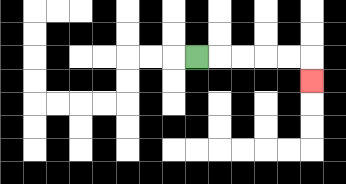{'start': '[8, 2]', 'end': '[13, 3]', 'path_directions': 'R,R,R,R,R,D', 'path_coordinates': '[[8, 2], [9, 2], [10, 2], [11, 2], [12, 2], [13, 2], [13, 3]]'}